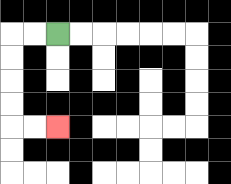{'start': '[2, 1]', 'end': '[2, 5]', 'path_directions': 'L,L,D,D,D,D,R,R', 'path_coordinates': '[[2, 1], [1, 1], [0, 1], [0, 2], [0, 3], [0, 4], [0, 5], [1, 5], [2, 5]]'}